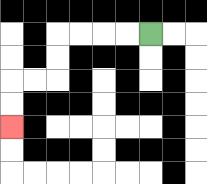{'start': '[6, 1]', 'end': '[0, 5]', 'path_directions': 'L,L,L,L,D,D,L,L,D,D', 'path_coordinates': '[[6, 1], [5, 1], [4, 1], [3, 1], [2, 1], [2, 2], [2, 3], [1, 3], [0, 3], [0, 4], [0, 5]]'}